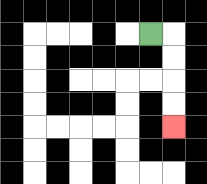{'start': '[6, 1]', 'end': '[7, 5]', 'path_directions': 'R,D,D,D,D', 'path_coordinates': '[[6, 1], [7, 1], [7, 2], [7, 3], [7, 4], [7, 5]]'}